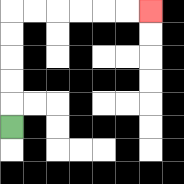{'start': '[0, 5]', 'end': '[6, 0]', 'path_directions': 'U,U,U,U,U,R,R,R,R,R,R', 'path_coordinates': '[[0, 5], [0, 4], [0, 3], [0, 2], [0, 1], [0, 0], [1, 0], [2, 0], [3, 0], [4, 0], [5, 0], [6, 0]]'}